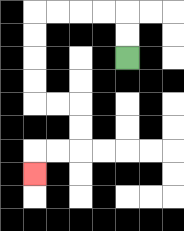{'start': '[5, 2]', 'end': '[1, 7]', 'path_directions': 'U,U,L,L,L,L,D,D,D,D,R,R,D,D,L,L,D', 'path_coordinates': '[[5, 2], [5, 1], [5, 0], [4, 0], [3, 0], [2, 0], [1, 0], [1, 1], [1, 2], [1, 3], [1, 4], [2, 4], [3, 4], [3, 5], [3, 6], [2, 6], [1, 6], [1, 7]]'}